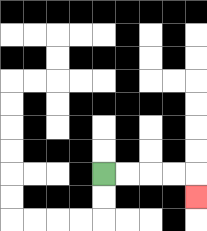{'start': '[4, 7]', 'end': '[8, 8]', 'path_directions': 'R,R,R,R,D', 'path_coordinates': '[[4, 7], [5, 7], [6, 7], [7, 7], [8, 7], [8, 8]]'}